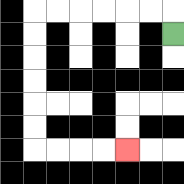{'start': '[7, 1]', 'end': '[5, 6]', 'path_directions': 'U,L,L,L,L,L,L,D,D,D,D,D,D,R,R,R,R', 'path_coordinates': '[[7, 1], [7, 0], [6, 0], [5, 0], [4, 0], [3, 0], [2, 0], [1, 0], [1, 1], [1, 2], [1, 3], [1, 4], [1, 5], [1, 6], [2, 6], [3, 6], [4, 6], [5, 6]]'}